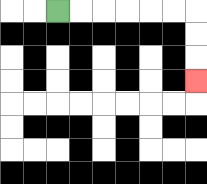{'start': '[2, 0]', 'end': '[8, 3]', 'path_directions': 'R,R,R,R,R,R,D,D,D', 'path_coordinates': '[[2, 0], [3, 0], [4, 0], [5, 0], [6, 0], [7, 0], [8, 0], [8, 1], [8, 2], [8, 3]]'}